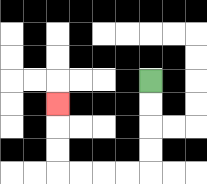{'start': '[6, 3]', 'end': '[2, 4]', 'path_directions': 'D,D,D,D,L,L,L,L,U,U,U', 'path_coordinates': '[[6, 3], [6, 4], [6, 5], [6, 6], [6, 7], [5, 7], [4, 7], [3, 7], [2, 7], [2, 6], [2, 5], [2, 4]]'}